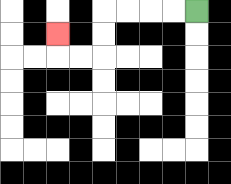{'start': '[8, 0]', 'end': '[2, 1]', 'path_directions': 'L,L,L,L,D,D,L,L,U', 'path_coordinates': '[[8, 0], [7, 0], [6, 0], [5, 0], [4, 0], [4, 1], [4, 2], [3, 2], [2, 2], [2, 1]]'}